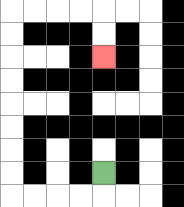{'start': '[4, 7]', 'end': '[4, 2]', 'path_directions': 'D,L,L,L,L,U,U,U,U,U,U,U,U,R,R,R,R,D,D', 'path_coordinates': '[[4, 7], [4, 8], [3, 8], [2, 8], [1, 8], [0, 8], [0, 7], [0, 6], [0, 5], [0, 4], [0, 3], [0, 2], [0, 1], [0, 0], [1, 0], [2, 0], [3, 0], [4, 0], [4, 1], [4, 2]]'}